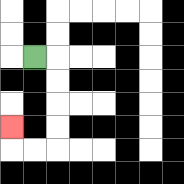{'start': '[1, 2]', 'end': '[0, 5]', 'path_directions': 'R,D,D,D,D,L,L,U', 'path_coordinates': '[[1, 2], [2, 2], [2, 3], [2, 4], [2, 5], [2, 6], [1, 6], [0, 6], [0, 5]]'}